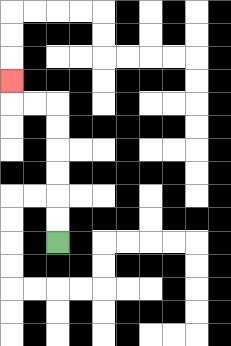{'start': '[2, 10]', 'end': '[0, 3]', 'path_directions': 'U,U,U,U,U,U,L,L,U', 'path_coordinates': '[[2, 10], [2, 9], [2, 8], [2, 7], [2, 6], [2, 5], [2, 4], [1, 4], [0, 4], [0, 3]]'}